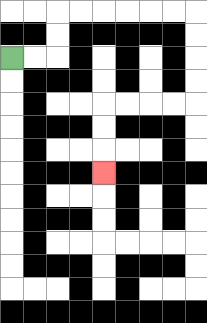{'start': '[0, 2]', 'end': '[4, 7]', 'path_directions': 'R,R,U,U,R,R,R,R,R,R,D,D,D,D,L,L,L,L,D,D,D', 'path_coordinates': '[[0, 2], [1, 2], [2, 2], [2, 1], [2, 0], [3, 0], [4, 0], [5, 0], [6, 0], [7, 0], [8, 0], [8, 1], [8, 2], [8, 3], [8, 4], [7, 4], [6, 4], [5, 4], [4, 4], [4, 5], [4, 6], [4, 7]]'}